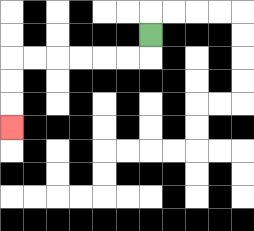{'start': '[6, 1]', 'end': '[0, 5]', 'path_directions': 'D,L,L,L,L,L,L,D,D,D', 'path_coordinates': '[[6, 1], [6, 2], [5, 2], [4, 2], [3, 2], [2, 2], [1, 2], [0, 2], [0, 3], [0, 4], [0, 5]]'}